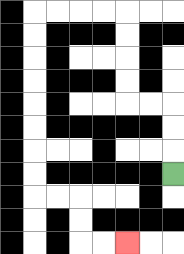{'start': '[7, 7]', 'end': '[5, 10]', 'path_directions': 'U,U,U,L,L,U,U,U,U,L,L,L,L,D,D,D,D,D,D,D,D,R,R,D,D,R,R', 'path_coordinates': '[[7, 7], [7, 6], [7, 5], [7, 4], [6, 4], [5, 4], [5, 3], [5, 2], [5, 1], [5, 0], [4, 0], [3, 0], [2, 0], [1, 0], [1, 1], [1, 2], [1, 3], [1, 4], [1, 5], [1, 6], [1, 7], [1, 8], [2, 8], [3, 8], [3, 9], [3, 10], [4, 10], [5, 10]]'}